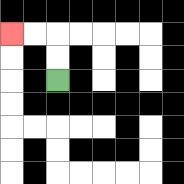{'start': '[2, 3]', 'end': '[0, 1]', 'path_directions': 'U,U,L,L', 'path_coordinates': '[[2, 3], [2, 2], [2, 1], [1, 1], [0, 1]]'}